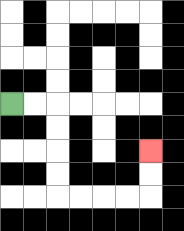{'start': '[0, 4]', 'end': '[6, 6]', 'path_directions': 'R,R,D,D,D,D,R,R,R,R,U,U', 'path_coordinates': '[[0, 4], [1, 4], [2, 4], [2, 5], [2, 6], [2, 7], [2, 8], [3, 8], [4, 8], [5, 8], [6, 8], [6, 7], [6, 6]]'}